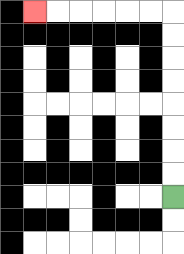{'start': '[7, 8]', 'end': '[1, 0]', 'path_directions': 'U,U,U,U,U,U,U,U,L,L,L,L,L,L', 'path_coordinates': '[[7, 8], [7, 7], [7, 6], [7, 5], [7, 4], [7, 3], [7, 2], [7, 1], [7, 0], [6, 0], [5, 0], [4, 0], [3, 0], [2, 0], [1, 0]]'}